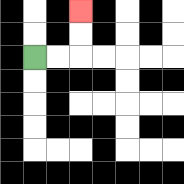{'start': '[1, 2]', 'end': '[3, 0]', 'path_directions': 'R,R,U,U', 'path_coordinates': '[[1, 2], [2, 2], [3, 2], [3, 1], [3, 0]]'}